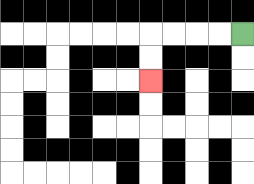{'start': '[10, 1]', 'end': '[6, 3]', 'path_directions': 'L,L,L,L,D,D', 'path_coordinates': '[[10, 1], [9, 1], [8, 1], [7, 1], [6, 1], [6, 2], [6, 3]]'}